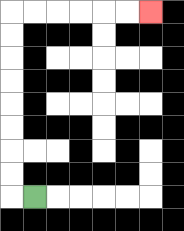{'start': '[1, 8]', 'end': '[6, 0]', 'path_directions': 'L,U,U,U,U,U,U,U,U,R,R,R,R,R,R', 'path_coordinates': '[[1, 8], [0, 8], [0, 7], [0, 6], [0, 5], [0, 4], [0, 3], [0, 2], [0, 1], [0, 0], [1, 0], [2, 0], [3, 0], [4, 0], [5, 0], [6, 0]]'}